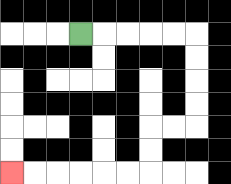{'start': '[3, 1]', 'end': '[0, 7]', 'path_directions': 'R,R,R,R,R,D,D,D,D,L,L,D,D,L,L,L,L,L,L', 'path_coordinates': '[[3, 1], [4, 1], [5, 1], [6, 1], [7, 1], [8, 1], [8, 2], [8, 3], [8, 4], [8, 5], [7, 5], [6, 5], [6, 6], [6, 7], [5, 7], [4, 7], [3, 7], [2, 7], [1, 7], [0, 7]]'}